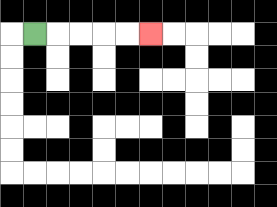{'start': '[1, 1]', 'end': '[6, 1]', 'path_directions': 'R,R,R,R,R', 'path_coordinates': '[[1, 1], [2, 1], [3, 1], [4, 1], [5, 1], [6, 1]]'}